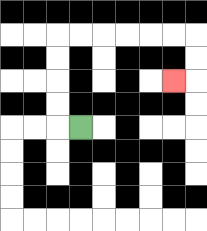{'start': '[3, 5]', 'end': '[7, 3]', 'path_directions': 'L,U,U,U,U,R,R,R,R,R,R,D,D,L', 'path_coordinates': '[[3, 5], [2, 5], [2, 4], [2, 3], [2, 2], [2, 1], [3, 1], [4, 1], [5, 1], [6, 1], [7, 1], [8, 1], [8, 2], [8, 3], [7, 3]]'}